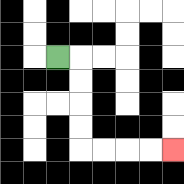{'start': '[2, 2]', 'end': '[7, 6]', 'path_directions': 'R,D,D,D,D,R,R,R,R', 'path_coordinates': '[[2, 2], [3, 2], [3, 3], [3, 4], [3, 5], [3, 6], [4, 6], [5, 6], [6, 6], [7, 6]]'}